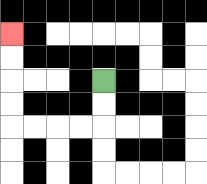{'start': '[4, 3]', 'end': '[0, 1]', 'path_directions': 'D,D,L,L,L,L,U,U,U,U', 'path_coordinates': '[[4, 3], [4, 4], [4, 5], [3, 5], [2, 5], [1, 5], [0, 5], [0, 4], [0, 3], [0, 2], [0, 1]]'}